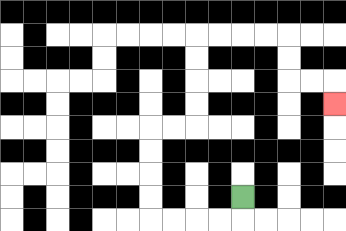{'start': '[10, 8]', 'end': '[14, 4]', 'path_directions': 'D,L,L,L,L,U,U,U,U,R,R,U,U,U,U,R,R,R,R,D,D,R,R,D', 'path_coordinates': '[[10, 8], [10, 9], [9, 9], [8, 9], [7, 9], [6, 9], [6, 8], [6, 7], [6, 6], [6, 5], [7, 5], [8, 5], [8, 4], [8, 3], [8, 2], [8, 1], [9, 1], [10, 1], [11, 1], [12, 1], [12, 2], [12, 3], [13, 3], [14, 3], [14, 4]]'}